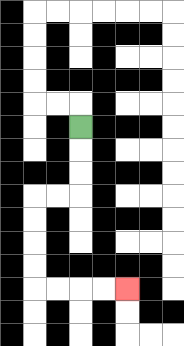{'start': '[3, 5]', 'end': '[5, 12]', 'path_directions': 'D,D,D,L,L,D,D,D,D,R,R,R,R', 'path_coordinates': '[[3, 5], [3, 6], [3, 7], [3, 8], [2, 8], [1, 8], [1, 9], [1, 10], [1, 11], [1, 12], [2, 12], [3, 12], [4, 12], [5, 12]]'}